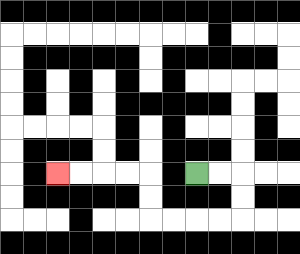{'start': '[8, 7]', 'end': '[2, 7]', 'path_directions': 'R,R,D,D,L,L,L,L,U,U,L,L,L,L', 'path_coordinates': '[[8, 7], [9, 7], [10, 7], [10, 8], [10, 9], [9, 9], [8, 9], [7, 9], [6, 9], [6, 8], [6, 7], [5, 7], [4, 7], [3, 7], [2, 7]]'}